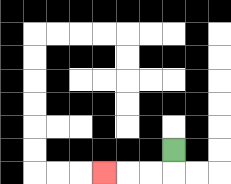{'start': '[7, 6]', 'end': '[4, 7]', 'path_directions': 'D,L,L,L', 'path_coordinates': '[[7, 6], [7, 7], [6, 7], [5, 7], [4, 7]]'}